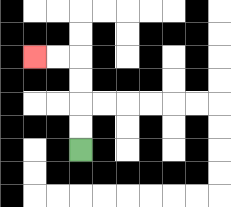{'start': '[3, 6]', 'end': '[1, 2]', 'path_directions': 'U,U,U,U,L,L', 'path_coordinates': '[[3, 6], [3, 5], [3, 4], [3, 3], [3, 2], [2, 2], [1, 2]]'}